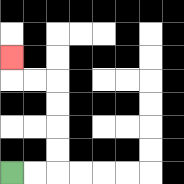{'start': '[0, 7]', 'end': '[0, 2]', 'path_directions': 'R,R,U,U,U,U,L,L,U', 'path_coordinates': '[[0, 7], [1, 7], [2, 7], [2, 6], [2, 5], [2, 4], [2, 3], [1, 3], [0, 3], [0, 2]]'}